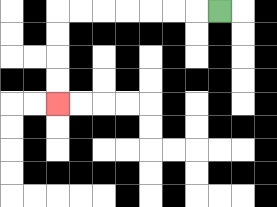{'start': '[9, 0]', 'end': '[2, 4]', 'path_directions': 'L,L,L,L,L,L,L,D,D,D,D', 'path_coordinates': '[[9, 0], [8, 0], [7, 0], [6, 0], [5, 0], [4, 0], [3, 0], [2, 0], [2, 1], [2, 2], [2, 3], [2, 4]]'}